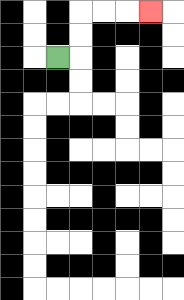{'start': '[2, 2]', 'end': '[6, 0]', 'path_directions': 'R,U,U,R,R,R', 'path_coordinates': '[[2, 2], [3, 2], [3, 1], [3, 0], [4, 0], [5, 0], [6, 0]]'}